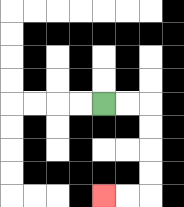{'start': '[4, 4]', 'end': '[4, 8]', 'path_directions': 'R,R,D,D,D,D,L,L', 'path_coordinates': '[[4, 4], [5, 4], [6, 4], [6, 5], [6, 6], [6, 7], [6, 8], [5, 8], [4, 8]]'}